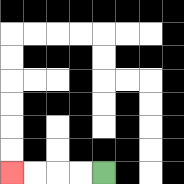{'start': '[4, 7]', 'end': '[0, 7]', 'path_directions': 'L,L,L,L', 'path_coordinates': '[[4, 7], [3, 7], [2, 7], [1, 7], [0, 7]]'}